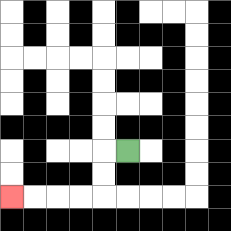{'start': '[5, 6]', 'end': '[0, 8]', 'path_directions': 'L,D,D,L,L,L,L', 'path_coordinates': '[[5, 6], [4, 6], [4, 7], [4, 8], [3, 8], [2, 8], [1, 8], [0, 8]]'}